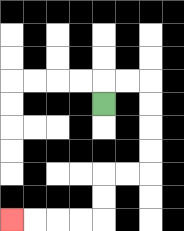{'start': '[4, 4]', 'end': '[0, 9]', 'path_directions': 'U,R,R,D,D,D,D,L,L,D,D,L,L,L,L', 'path_coordinates': '[[4, 4], [4, 3], [5, 3], [6, 3], [6, 4], [6, 5], [6, 6], [6, 7], [5, 7], [4, 7], [4, 8], [4, 9], [3, 9], [2, 9], [1, 9], [0, 9]]'}